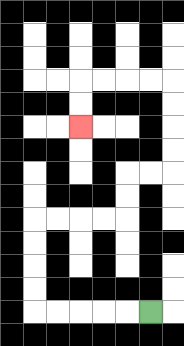{'start': '[6, 13]', 'end': '[3, 5]', 'path_directions': 'L,L,L,L,L,U,U,U,U,R,R,R,R,U,U,R,R,U,U,U,U,L,L,L,L,D,D', 'path_coordinates': '[[6, 13], [5, 13], [4, 13], [3, 13], [2, 13], [1, 13], [1, 12], [1, 11], [1, 10], [1, 9], [2, 9], [3, 9], [4, 9], [5, 9], [5, 8], [5, 7], [6, 7], [7, 7], [7, 6], [7, 5], [7, 4], [7, 3], [6, 3], [5, 3], [4, 3], [3, 3], [3, 4], [3, 5]]'}